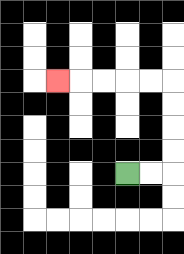{'start': '[5, 7]', 'end': '[2, 3]', 'path_directions': 'R,R,U,U,U,U,L,L,L,L,L', 'path_coordinates': '[[5, 7], [6, 7], [7, 7], [7, 6], [7, 5], [7, 4], [7, 3], [6, 3], [5, 3], [4, 3], [3, 3], [2, 3]]'}